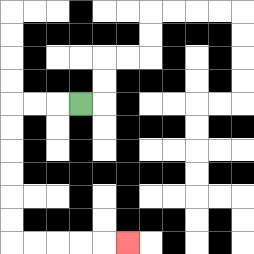{'start': '[3, 4]', 'end': '[5, 10]', 'path_directions': 'L,L,L,D,D,D,D,D,D,R,R,R,R,R', 'path_coordinates': '[[3, 4], [2, 4], [1, 4], [0, 4], [0, 5], [0, 6], [0, 7], [0, 8], [0, 9], [0, 10], [1, 10], [2, 10], [3, 10], [4, 10], [5, 10]]'}